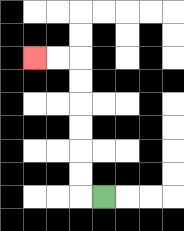{'start': '[4, 8]', 'end': '[1, 2]', 'path_directions': 'L,U,U,U,U,U,U,L,L', 'path_coordinates': '[[4, 8], [3, 8], [3, 7], [3, 6], [3, 5], [3, 4], [3, 3], [3, 2], [2, 2], [1, 2]]'}